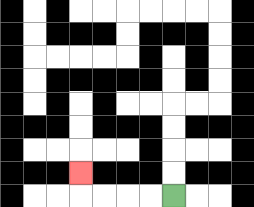{'start': '[7, 8]', 'end': '[3, 7]', 'path_directions': 'L,L,L,L,U', 'path_coordinates': '[[7, 8], [6, 8], [5, 8], [4, 8], [3, 8], [3, 7]]'}